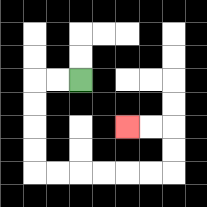{'start': '[3, 3]', 'end': '[5, 5]', 'path_directions': 'L,L,D,D,D,D,R,R,R,R,R,R,U,U,L,L', 'path_coordinates': '[[3, 3], [2, 3], [1, 3], [1, 4], [1, 5], [1, 6], [1, 7], [2, 7], [3, 7], [4, 7], [5, 7], [6, 7], [7, 7], [7, 6], [7, 5], [6, 5], [5, 5]]'}